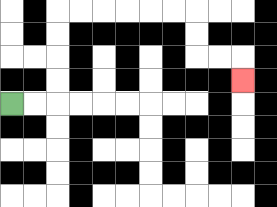{'start': '[0, 4]', 'end': '[10, 3]', 'path_directions': 'R,R,U,U,U,U,R,R,R,R,R,R,D,D,R,R,D', 'path_coordinates': '[[0, 4], [1, 4], [2, 4], [2, 3], [2, 2], [2, 1], [2, 0], [3, 0], [4, 0], [5, 0], [6, 0], [7, 0], [8, 0], [8, 1], [8, 2], [9, 2], [10, 2], [10, 3]]'}